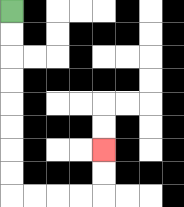{'start': '[0, 0]', 'end': '[4, 6]', 'path_directions': 'D,D,D,D,D,D,D,D,R,R,R,R,U,U', 'path_coordinates': '[[0, 0], [0, 1], [0, 2], [0, 3], [0, 4], [0, 5], [0, 6], [0, 7], [0, 8], [1, 8], [2, 8], [3, 8], [4, 8], [4, 7], [4, 6]]'}